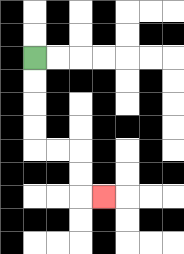{'start': '[1, 2]', 'end': '[4, 8]', 'path_directions': 'D,D,D,D,R,R,D,D,R', 'path_coordinates': '[[1, 2], [1, 3], [1, 4], [1, 5], [1, 6], [2, 6], [3, 6], [3, 7], [3, 8], [4, 8]]'}